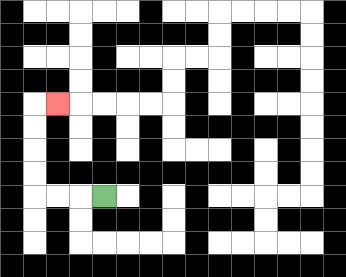{'start': '[4, 8]', 'end': '[2, 4]', 'path_directions': 'L,L,L,U,U,U,U,R', 'path_coordinates': '[[4, 8], [3, 8], [2, 8], [1, 8], [1, 7], [1, 6], [1, 5], [1, 4], [2, 4]]'}